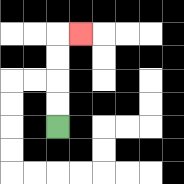{'start': '[2, 5]', 'end': '[3, 1]', 'path_directions': 'U,U,U,U,R', 'path_coordinates': '[[2, 5], [2, 4], [2, 3], [2, 2], [2, 1], [3, 1]]'}